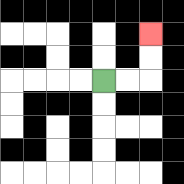{'start': '[4, 3]', 'end': '[6, 1]', 'path_directions': 'R,R,U,U', 'path_coordinates': '[[4, 3], [5, 3], [6, 3], [6, 2], [6, 1]]'}